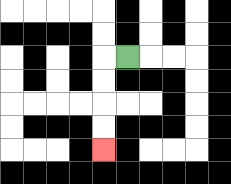{'start': '[5, 2]', 'end': '[4, 6]', 'path_directions': 'L,D,D,D,D', 'path_coordinates': '[[5, 2], [4, 2], [4, 3], [4, 4], [4, 5], [4, 6]]'}